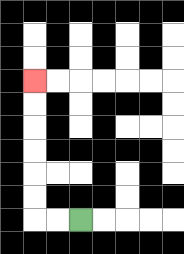{'start': '[3, 9]', 'end': '[1, 3]', 'path_directions': 'L,L,U,U,U,U,U,U', 'path_coordinates': '[[3, 9], [2, 9], [1, 9], [1, 8], [1, 7], [1, 6], [1, 5], [1, 4], [1, 3]]'}